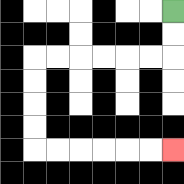{'start': '[7, 0]', 'end': '[7, 6]', 'path_directions': 'D,D,L,L,L,L,L,L,D,D,D,D,R,R,R,R,R,R', 'path_coordinates': '[[7, 0], [7, 1], [7, 2], [6, 2], [5, 2], [4, 2], [3, 2], [2, 2], [1, 2], [1, 3], [1, 4], [1, 5], [1, 6], [2, 6], [3, 6], [4, 6], [5, 6], [6, 6], [7, 6]]'}